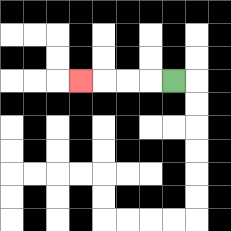{'start': '[7, 3]', 'end': '[3, 3]', 'path_directions': 'L,L,L,L', 'path_coordinates': '[[7, 3], [6, 3], [5, 3], [4, 3], [3, 3]]'}